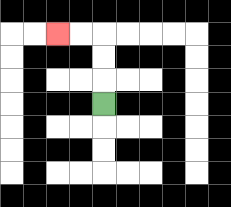{'start': '[4, 4]', 'end': '[2, 1]', 'path_directions': 'U,U,U,L,L', 'path_coordinates': '[[4, 4], [4, 3], [4, 2], [4, 1], [3, 1], [2, 1]]'}